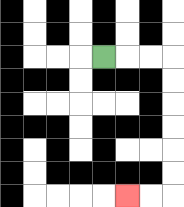{'start': '[4, 2]', 'end': '[5, 8]', 'path_directions': 'R,R,R,D,D,D,D,D,D,L,L', 'path_coordinates': '[[4, 2], [5, 2], [6, 2], [7, 2], [7, 3], [7, 4], [7, 5], [7, 6], [7, 7], [7, 8], [6, 8], [5, 8]]'}